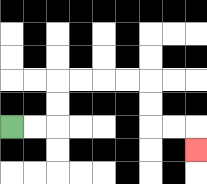{'start': '[0, 5]', 'end': '[8, 6]', 'path_directions': 'R,R,U,U,R,R,R,R,D,D,R,R,D', 'path_coordinates': '[[0, 5], [1, 5], [2, 5], [2, 4], [2, 3], [3, 3], [4, 3], [5, 3], [6, 3], [6, 4], [6, 5], [7, 5], [8, 5], [8, 6]]'}